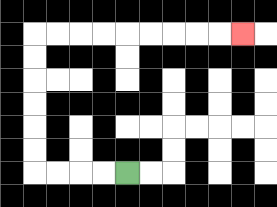{'start': '[5, 7]', 'end': '[10, 1]', 'path_directions': 'L,L,L,L,U,U,U,U,U,U,R,R,R,R,R,R,R,R,R', 'path_coordinates': '[[5, 7], [4, 7], [3, 7], [2, 7], [1, 7], [1, 6], [1, 5], [1, 4], [1, 3], [1, 2], [1, 1], [2, 1], [3, 1], [4, 1], [5, 1], [6, 1], [7, 1], [8, 1], [9, 1], [10, 1]]'}